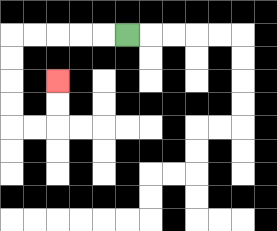{'start': '[5, 1]', 'end': '[2, 3]', 'path_directions': 'L,L,L,L,L,D,D,D,D,R,R,U,U', 'path_coordinates': '[[5, 1], [4, 1], [3, 1], [2, 1], [1, 1], [0, 1], [0, 2], [0, 3], [0, 4], [0, 5], [1, 5], [2, 5], [2, 4], [2, 3]]'}